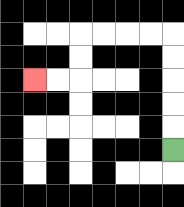{'start': '[7, 6]', 'end': '[1, 3]', 'path_directions': 'U,U,U,U,U,L,L,L,L,D,D,L,L', 'path_coordinates': '[[7, 6], [7, 5], [7, 4], [7, 3], [7, 2], [7, 1], [6, 1], [5, 1], [4, 1], [3, 1], [3, 2], [3, 3], [2, 3], [1, 3]]'}